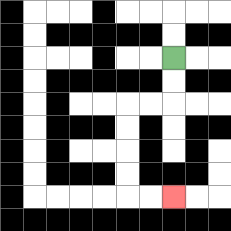{'start': '[7, 2]', 'end': '[7, 8]', 'path_directions': 'D,D,L,L,D,D,D,D,R,R', 'path_coordinates': '[[7, 2], [7, 3], [7, 4], [6, 4], [5, 4], [5, 5], [5, 6], [5, 7], [5, 8], [6, 8], [7, 8]]'}